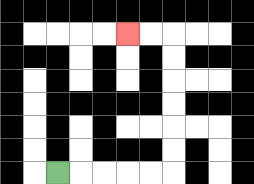{'start': '[2, 7]', 'end': '[5, 1]', 'path_directions': 'R,R,R,R,R,U,U,U,U,U,U,L,L', 'path_coordinates': '[[2, 7], [3, 7], [4, 7], [5, 7], [6, 7], [7, 7], [7, 6], [7, 5], [7, 4], [7, 3], [7, 2], [7, 1], [6, 1], [5, 1]]'}